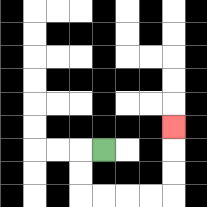{'start': '[4, 6]', 'end': '[7, 5]', 'path_directions': 'L,D,D,R,R,R,R,U,U,U', 'path_coordinates': '[[4, 6], [3, 6], [3, 7], [3, 8], [4, 8], [5, 8], [6, 8], [7, 8], [7, 7], [7, 6], [7, 5]]'}